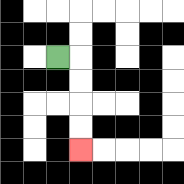{'start': '[2, 2]', 'end': '[3, 6]', 'path_directions': 'R,D,D,D,D', 'path_coordinates': '[[2, 2], [3, 2], [3, 3], [3, 4], [3, 5], [3, 6]]'}